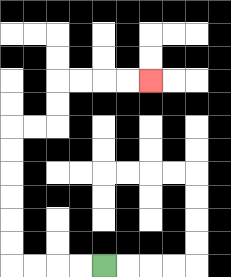{'start': '[4, 11]', 'end': '[6, 3]', 'path_directions': 'L,L,L,L,U,U,U,U,U,U,R,R,U,U,R,R,R,R', 'path_coordinates': '[[4, 11], [3, 11], [2, 11], [1, 11], [0, 11], [0, 10], [0, 9], [0, 8], [0, 7], [0, 6], [0, 5], [1, 5], [2, 5], [2, 4], [2, 3], [3, 3], [4, 3], [5, 3], [6, 3]]'}